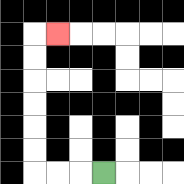{'start': '[4, 7]', 'end': '[2, 1]', 'path_directions': 'L,L,L,U,U,U,U,U,U,R', 'path_coordinates': '[[4, 7], [3, 7], [2, 7], [1, 7], [1, 6], [1, 5], [1, 4], [1, 3], [1, 2], [1, 1], [2, 1]]'}